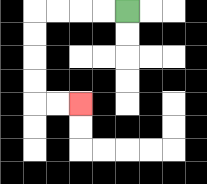{'start': '[5, 0]', 'end': '[3, 4]', 'path_directions': 'L,L,L,L,D,D,D,D,R,R', 'path_coordinates': '[[5, 0], [4, 0], [3, 0], [2, 0], [1, 0], [1, 1], [1, 2], [1, 3], [1, 4], [2, 4], [3, 4]]'}